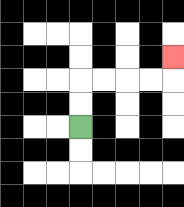{'start': '[3, 5]', 'end': '[7, 2]', 'path_directions': 'U,U,R,R,R,R,U', 'path_coordinates': '[[3, 5], [3, 4], [3, 3], [4, 3], [5, 3], [6, 3], [7, 3], [7, 2]]'}